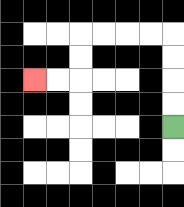{'start': '[7, 5]', 'end': '[1, 3]', 'path_directions': 'U,U,U,U,L,L,L,L,D,D,L,L', 'path_coordinates': '[[7, 5], [7, 4], [7, 3], [7, 2], [7, 1], [6, 1], [5, 1], [4, 1], [3, 1], [3, 2], [3, 3], [2, 3], [1, 3]]'}